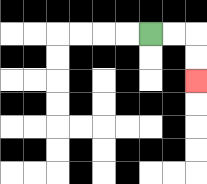{'start': '[6, 1]', 'end': '[8, 3]', 'path_directions': 'R,R,D,D', 'path_coordinates': '[[6, 1], [7, 1], [8, 1], [8, 2], [8, 3]]'}